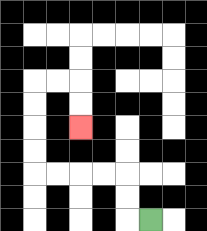{'start': '[6, 9]', 'end': '[3, 5]', 'path_directions': 'L,U,U,L,L,L,L,U,U,U,U,R,R,D,D', 'path_coordinates': '[[6, 9], [5, 9], [5, 8], [5, 7], [4, 7], [3, 7], [2, 7], [1, 7], [1, 6], [1, 5], [1, 4], [1, 3], [2, 3], [3, 3], [3, 4], [3, 5]]'}